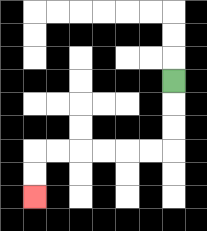{'start': '[7, 3]', 'end': '[1, 8]', 'path_directions': 'D,D,D,L,L,L,L,L,L,D,D', 'path_coordinates': '[[7, 3], [7, 4], [7, 5], [7, 6], [6, 6], [5, 6], [4, 6], [3, 6], [2, 6], [1, 6], [1, 7], [1, 8]]'}